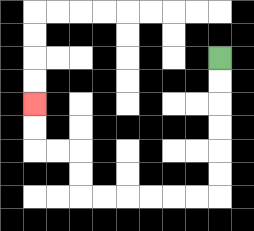{'start': '[9, 2]', 'end': '[1, 4]', 'path_directions': 'D,D,D,D,D,D,L,L,L,L,L,L,U,U,L,L,U,U', 'path_coordinates': '[[9, 2], [9, 3], [9, 4], [9, 5], [9, 6], [9, 7], [9, 8], [8, 8], [7, 8], [6, 8], [5, 8], [4, 8], [3, 8], [3, 7], [3, 6], [2, 6], [1, 6], [1, 5], [1, 4]]'}